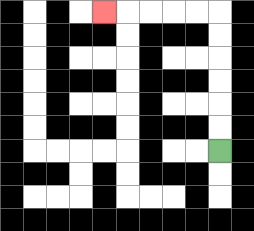{'start': '[9, 6]', 'end': '[4, 0]', 'path_directions': 'U,U,U,U,U,U,L,L,L,L,L', 'path_coordinates': '[[9, 6], [9, 5], [9, 4], [9, 3], [9, 2], [9, 1], [9, 0], [8, 0], [7, 0], [6, 0], [5, 0], [4, 0]]'}